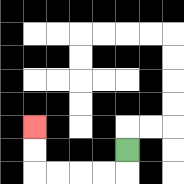{'start': '[5, 6]', 'end': '[1, 5]', 'path_directions': 'D,L,L,L,L,U,U', 'path_coordinates': '[[5, 6], [5, 7], [4, 7], [3, 7], [2, 7], [1, 7], [1, 6], [1, 5]]'}